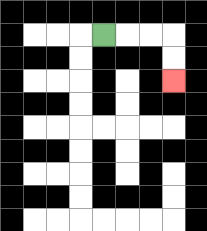{'start': '[4, 1]', 'end': '[7, 3]', 'path_directions': 'R,R,R,D,D', 'path_coordinates': '[[4, 1], [5, 1], [6, 1], [7, 1], [7, 2], [7, 3]]'}